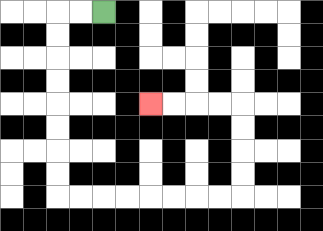{'start': '[4, 0]', 'end': '[6, 4]', 'path_directions': 'L,L,D,D,D,D,D,D,D,D,R,R,R,R,R,R,R,R,U,U,U,U,L,L,L,L', 'path_coordinates': '[[4, 0], [3, 0], [2, 0], [2, 1], [2, 2], [2, 3], [2, 4], [2, 5], [2, 6], [2, 7], [2, 8], [3, 8], [4, 8], [5, 8], [6, 8], [7, 8], [8, 8], [9, 8], [10, 8], [10, 7], [10, 6], [10, 5], [10, 4], [9, 4], [8, 4], [7, 4], [6, 4]]'}